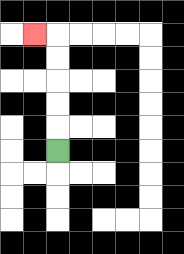{'start': '[2, 6]', 'end': '[1, 1]', 'path_directions': 'U,U,U,U,U,L', 'path_coordinates': '[[2, 6], [2, 5], [2, 4], [2, 3], [2, 2], [2, 1], [1, 1]]'}